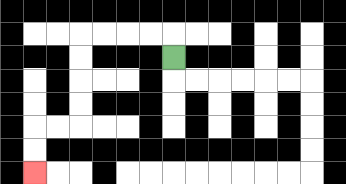{'start': '[7, 2]', 'end': '[1, 7]', 'path_directions': 'U,L,L,L,L,D,D,D,D,L,L,D,D', 'path_coordinates': '[[7, 2], [7, 1], [6, 1], [5, 1], [4, 1], [3, 1], [3, 2], [3, 3], [3, 4], [3, 5], [2, 5], [1, 5], [1, 6], [1, 7]]'}